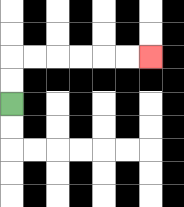{'start': '[0, 4]', 'end': '[6, 2]', 'path_directions': 'U,U,R,R,R,R,R,R', 'path_coordinates': '[[0, 4], [0, 3], [0, 2], [1, 2], [2, 2], [3, 2], [4, 2], [5, 2], [6, 2]]'}